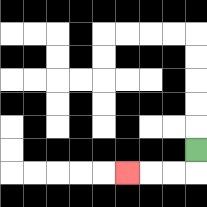{'start': '[8, 6]', 'end': '[5, 7]', 'path_directions': 'D,L,L,L', 'path_coordinates': '[[8, 6], [8, 7], [7, 7], [6, 7], [5, 7]]'}